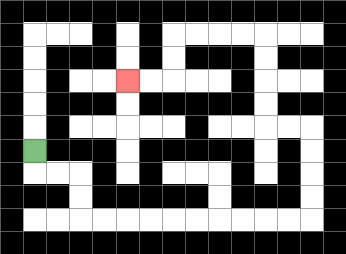{'start': '[1, 6]', 'end': '[5, 3]', 'path_directions': 'D,R,R,D,D,R,R,R,R,R,R,R,R,R,R,U,U,U,U,L,L,U,U,U,U,L,L,L,L,D,D,L,L', 'path_coordinates': '[[1, 6], [1, 7], [2, 7], [3, 7], [3, 8], [3, 9], [4, 9], [5, 9], [6, 9], [7, 9], [8, 9], [9, 9], [10, 9], [11, 9], [12, 9], [13, 9], [13, 8], [13, 7], [13, 6], [13, 5], [12, 5], [11, 5], [11, 4], [11, 3], [11, 2], [11, 1], [10, 1], [9, 1], [8, 1], [7, 1], [7, 2], [7, 3], [6, 3], [5, 3]]'}